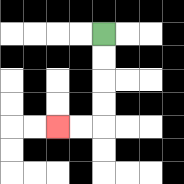{'start': '[4, 1]', 'end': '[2, 5]', 'path_directions': 'D,D,D,D,L,L', 'path_coordinates': '[[4, 1], [4, 2], [4, 3], [4, 4], [4, 5], [3, 5], [2, 5]]'}